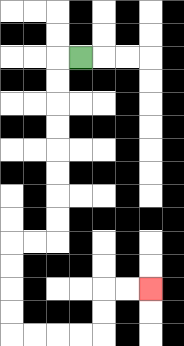{'start': '[3, 2]', 'end': '[6, 12]', 'path_directions': 'L,D,D,D,D,D,D,D,D,L,L,D,D,D,D,R,R,R,R,U,U,R,R', 'path_coordinates': '[[3, 2], [2, 2], [2, 3], [2, 4], [2, 5], [2, 6], [2, 7], [2, 8], [2, 9], [2, 10], [1, 10], [0, 10], [0, 11], [0, 12], [0, 13], [0, 14], [1, 14], [2, 14], [3, 14], [4, 14], [4, 13], [4, 12], [5, 12], [6, 12]]'}